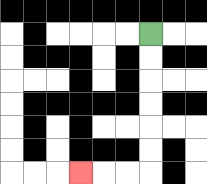{'start': '[6, 1]', 'end': '[3, 7]', 'path_directions': 'D,D,D,D,D,D,L,L,L', 'path_coordinates': '[[6, 1], [6, 2], [6, 3], [6, 4], [6, 5], [6, 6], [6, 7], [5, 7], [4, 7], [3, 7]]'}